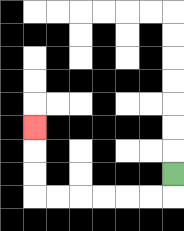{'start': '[7, 7]', 'end': '[1, 5]', 'path_directions': 'D,L,L,L,L,L,L,U,U,U', 'path_coordinates': '[[7, 7], [7, 8], [6, 8], [5, 8], [4, 8], [3, 8], [2, 8], [1, 8], [1, 7], [1, 6], [1, 5]]'}